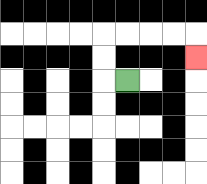{'start': '[5, 3]', 'end': '[8, 2]', 'path_directions': 'L,U,U,R,R,R,R,D', 'path_coordinates': '[[5, 3], [4, 3], [4, 2], [4, 1], [5, 1], [6, 1], [7, 1], [8, 1], [8, 2]]'}